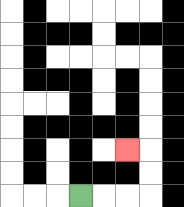{'start': '[3, 8]', 'end': '[5, 6]', 'path_directions': 'R,R,R,U,U,L', 'path_coordinates': '[[3, 8], [4, 8], [5, 8], [6, 8], [6, 7], [6, 6], [5, 6]]'}